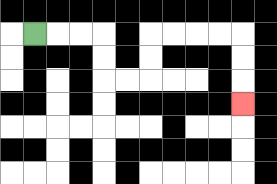{'start': '[1, 1]', 'end': '[10, 4]', 'path_directions': 'R,R,R,D,D,R,R,U,U,R,R,R,R,D,D,D', 'path_coordinates': '[[1, 1], [2, 1], [3, 1], [4, 1], [4, 2], [4, 3], [5, 3], [6, 3], [6, 2], [6, 1], [7, 1], [8, 1], [9, 1], [10, 1], [10, 2], [10, 3], [10, 4]]'}